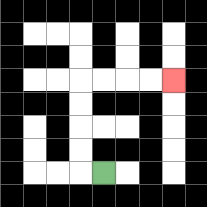{'start': '[4, 7]', 'end': '[7, 3]', 'path_directions': 'L,U,U,U,U,R,R,R,R', 'path_coordinates': '[[4, 7], [3, 7], [3, 6], [3, 5], [3, 4], [3, 3], [4, 3], [5, 3], [6, 3], [7, 3]]'}